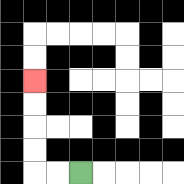{'start': '[3, 7]', 'end': '[1, 3]', 'path_directions': 'L,L,U,U,U,U', 'path_coordinates': '[[3, 7], [2, 7], [1, 7], [1, 6], [1, 5], [1, 4], [1, 3]]'}